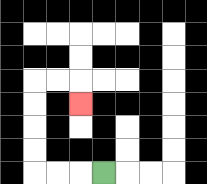{'start': '[4, 7]', 'end': '[3, 4]', 'path_directions': 'L,L,L,U,U,U,U,R,R,D', 'path_coordinates': '[[4, 7], [3, 7], [2, 7], [1, 7], [1, 6], [1, 5], [1, 4], [1, 3], [2, 3], [3, 3], [3, 4]]'}